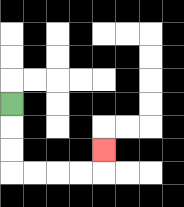{'start': '[0, 4]', 'end': '[4, 6]', 'path_directions': 'D,D,D,R,R,R,R,U', 'path_coordinates': '[[0, 4], [0, 5], [0, 6], [0, 7], [1, 7], [2, 7], [3, 7], [4, 7], [4, 6]]'}